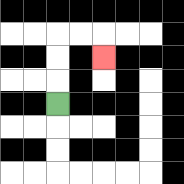{'start': '[2, 4]', 'end': '[4, 2]', 'path_directions': 'U,U,U,R,R,D', 'path_coordinates': '[[2, 4], [2, 3], [2, 2], [2, 1], [3, 1], [4, 1], [4, 2]]'}